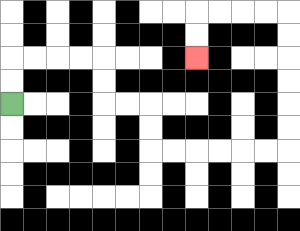{'start': '[0, 4]', 'end': '[8, 2]', 'path_directions': 'U,U,R,R,R,R,D,D,R,R,D,D,R,R,R,R,R,R,U,U,U,U,U,U,L,L,L,L,D,D', 'path_coordinates': '[[0, 4], [0, 3], [0, 2], [1, 2], [2, 2], [3, 2], [4, 2], [4, 3], [4, 4], [5, 4], [6, 4], [6, 5], [6, 6], [7, 6], [8, 6], [9, 6], [10, 6], [11, 6], [12, 6], [12, 5], [12, 4], [12, 3], [12, 2], [12, 1], [12, 0], [11, 0], [10, 0], [9, 0], [8, 0], [8, 1], [8, 2]]'}